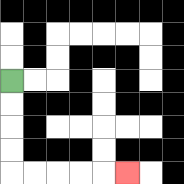{'start': '[0, 3]', 'end': '[5, 7]', 'path_directions': 'D,D,D,D,R,R,R,R,R', 'path_coordinates': '[[0, 3], [0, 4], [0, 5], [0, 6], [0, 7], [1, 7], [2, 7], [3, 7], [4, 7], [5, 7]]'}